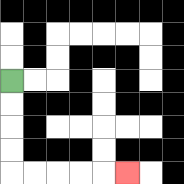{'start': '[0, 3]', 'end': '[5, 7]', 'path_directions': 'D,D,D,D,R,R,R,R,R', 'path_coordinates': '[[0, 3], [0, 4], [0, 5], [0, 6], [0, 7], [1, 7], [2, 7], [3, 7], [4, 7], [5, 7]]'}